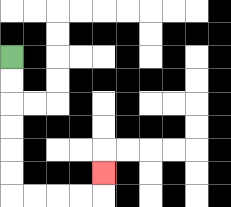{'start': '[0, 2]', 'end': '[4, 7]', 'path_directions': 'D,D,D,D,D,D,R,R,R,R,U', 'path_coordinates': '[[0, 2], [0, 3], [0, 4], [0, 5], [0, 6], [0, 7], [0, 8], [1, 8], [2, 8], [3, 8], [4, 8], [4, 7]]'}